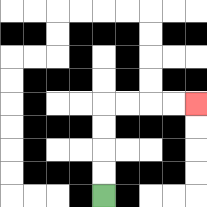{'start': '[4, 8]', 'end': '[8, 4]', 'path_directions': 'U,U,U,U,R,R,R,R', 'path_coordinates': '[[4, 8], [4, 7], [4, 6], [4, 5], [4, 4], [5, 4], [6, 4], [7, 4], [8, 4]]'}